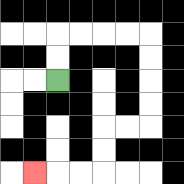{'start': '[2, 3]', 'end': '[1, 7]', 'path_directions': 'U,U,R,R,R,R,D,D,D,D,L,L,D,D,L,L,L', 'path_coordinates': '[[2, 3], [2, 2], [2, 1], [3, 1], [4, 1], [5, 1], [6, 1], [6, 2], [6, 3], [6, 4], [6, 5], [5, 5], [4, 5], [4, 6], [4, 7], [3, 7], [2, 7], [1, 7]]'}